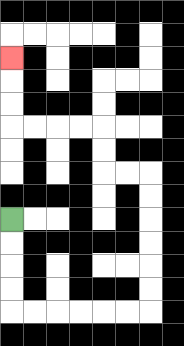{'start': '[0, 9]', 'end': '[0, 2]', 'path_directions': 'D,D,D,D,R,R,R,R,R,R,U,U,U,U,U,U,L,L,U,U,L,L,L,L,U,U,U', 'path_coordinates': '[[0, 9], [0, 10], [0, 11], [0, 12], [0, 13], [1, 13], [2, 13], [3, 13], [4, 13], [5, 13], [6, 13], [6, 12], [6, 11], [6, 10], [6, 9], [6, 8], [6, 7], [5, 7], [4, 7], [4, 6], [4, 5], [3, 5], [2, 5], [1, 5], [0, 5], [0, 4], [0, 3], [0, 2]]'}